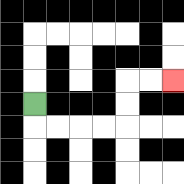{'start': '[1, 4]', 'end': '[7, 3]', 'path_directions': 'D,R,R,R,R,U,U,R,R', 'path_coordinates': '[[1, 4], [1, 5], [2, 5], [3, 5], [4, 5], [5, 5], [5, 4], [5, 3], [6, 3], [7, 3]]'}